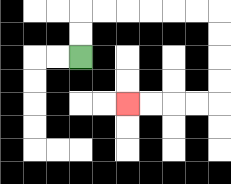{'start': '[3, 2]', 'end': '[5, 4]', 'path_directions': 'U,U,R,R,R,R,R,R,D,D,D,D,L,L,L,L', 'path_coordinates': '[[3, 2], [3, 1], [3, 0], [4, 0], [5, 0], [6, 0], [7, 0], [8, 0], [9, 0], [9, 1], [9, 2], [9, 3], [9, 4], [8, 4], [7, 4], [6, 4], [5, 4]]'}